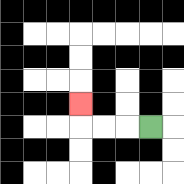{'start': '[6, 5]', 'end': '[3, 4]', 'path_directions': 'L,L,L,U', 'path_coordinates': '[[6, 5], [5, 5], [4, 5], [3, 5], [3, 4]]'}